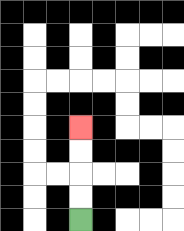{'start': '[3, 9]', 'end': '[3, 5]', 'path_directions': 'U,U,U,U', 'path_coordinates': '[[3, 9], [3, 8], [3, 7], [3, 6], [3, 5]]'}